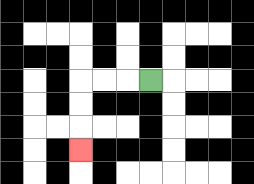{'start': '[6, 3]', 'end': '[3, 6]', 'path_directions': 'L,L,L,D,D,D', 'path_coordinates': '[[6, 3], [5, 3], [4, 3], [3, 3], [3, 4], [3, 5], [3, 6]]'}